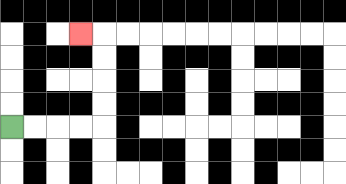{'start': '[0, 5]', 'end': '[3, 1]', 'path_directions': 'R,R,R,R,U,U,U,U,L', 'path_coordinates': '[[0, 5], [1, 5], [2, 5], [3, 5], [4, 5], [4, 4], [4, 3], [4, 2], [4, 1], [3, 1]]'}